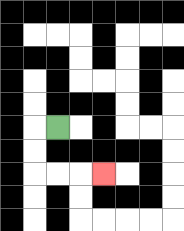{'start': '[2, 5]', 'end': '[4, 7]', 'path_directions': 'L,D,D,R,R,R', 'path_coordinates': '[[2, 5], [1, 5], [1, 6], [1, 7], [2, 7], [3, 7], [4, 7]]'}